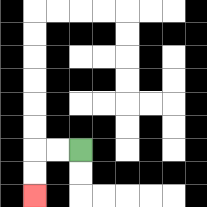{'start': '[3, 6]', 'end': '[1, 8]', 'path_directions': 'L,L,D,D', 'path_coordinates': '[[3, 6], [2, 6], [1, 6], [1, 7], [1, 8]]'}